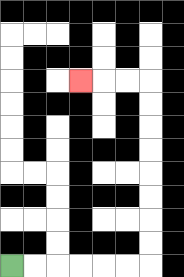{'start': '[0, 11]', 'end': '[3, 3]', 'path_directions': 'R,R,R,R,R,R,U,U,U,U,U,U,U,U,L,L,L', 'path_coordinates': '[[0, 11], [1, 11], [2, 11], [3, 11], [4, 11], [5, 11], [6, 11], [6, 10], [6, 9], [6, 8], [6, 7], [6, 6], [6, 5], [6, 4], [6, 3], [5, 3], [4, 3], [3, 3]]'}